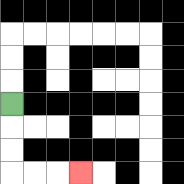{'start': '[0, 4]', 'end': '[3, 7]', 'path_directions': 'D,D,D,R,R,R', 'path_coordinates': '[[0, 4], [0, 5], [0, 6], [0, 7], [1, 7], [2, 7], [3, 7]]'}